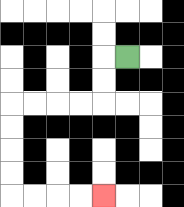{'start': '[5, 2]', 'end': '[4, 8]', 'path_directions': 'L,D,D,L,L,L,L,D,D,D,D,R,R,R,R', 'path_coordinates': '[[5, 2], [4, 2], [4, 3], [4, 4], [3, 4], [2, 4], [1, 4], [0, 4], [0, 5], [0, 6], [0, 7], [0, 8], [1, 8], [2, 8], [3, 8], [4, 8]]'}